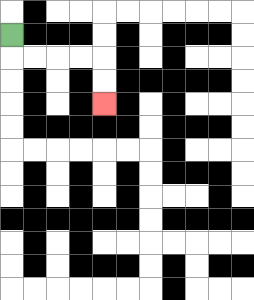{'start': '[0, 1]', 'end': '[4, 4]', 'path_directions': 'D,R,R,R,R,D,D', 'path_coordinates': '[[0, 1], [0, 2], [1, 2], [2, 2], [3, 2], [4, 2], [4, 3], [4, 4]]'}